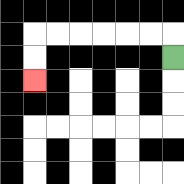{'start': '[7, 2]', 'end': '[1, 3]', 'path_directions': 'U,L,L,L,L,L,L,D,D', 'path_coordinates': '[[7, 2], [7, 1], [6, 1], [5, 1], [4, 1], [3, 1], [2, 1], [1, 1], [1, 2], [1, 3]]'}